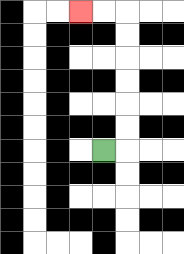{'start': '[4, 6]', 'end': '[3, 0]', 'path_directions': 'R,U,U,U,U,U,U,L,L', 'path_coordinates': '[[4, 6], [5, 6], [5, 5], [5, 4], [5, 3], [5, 2], [5, 1], [5, 0], [4, 0], [3, 0]]'}